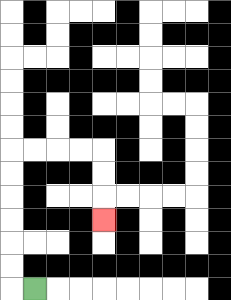{'start': '[1, 12]', 'end': '[4, 9]', 'path_directions': 'L,U,U,U,U,U,U,R,R,R,R,D,D,D', 'path_coordinates': '[[1, 12], [0, 12], [0, 11], [0, 10], [0, 9], [0, 8], [0, 7], [0, 6], [1, 6], [2, 6], [3, 6], [4, 6], [4, 7], [4, 8], [4, 9]]'}